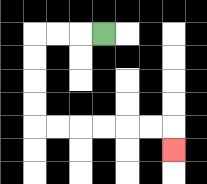{'start': '[4, 1]', 'end': '[7, 6]', 'path_directions': 'L,L,L,D,D,D,D,R,R,R,R,R,R,D', 'path_coordinates': '[[4, 1], [3, 1], [2, 1], [1, 1], [1, 2], [1, 3], [1, 4], [1, 5], [2, 5], [3, 5], [4, 5], [5, 5], [6, 5], [7, 5], [7, 6]]'}